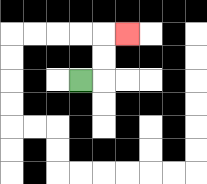{'start': '[3, 3]', 'end': '[5, 1]', 'path_directions': 'R,U,U,R', 'path_coordinates': '[[3, 3], [4, 3], [4, 2], [4, 1], [5, 1]]'}